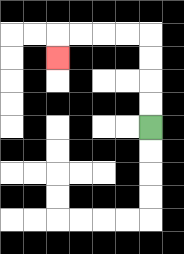{'start': '[6, 5]', 'end': '[2, 2]', 'path_directions': 'U,U,U,U,L,L,L,L,D', 'path_coordinates': '[[6, 5], [6, 4], [6, 3], [6, 2], [6, 1], [5, 1], [4, 1], [3, 1], [2, 1], [2, 2]]'}